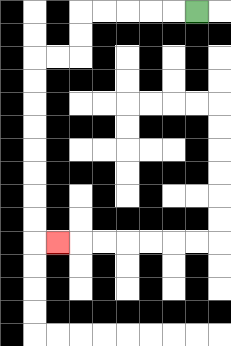{'start': '[8, 0]', 'end': '[2, 10]', 'path_directions': 'L,L,L,L,L,D,D,L,L,D,D,D,D,D,D,D,D,R', 'path_coordinates': '[[8, 0], [7, 0], [6, 0], [5, 0], [4, 0], [3, 0], [3, 1], [3, 2], [2, 2], [1, 2], [1, 3], [1, 4], [1, 5], [1, 6], [1, 7], [1, 8], [1, 9], [1, 10], [2, 10]]'}